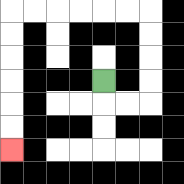{'start': '[4, 3]', 'end': '[0, 6]', 'path_directions': 'D,R,R,U,U,U,U,L,L,L,L,L,L,D,D,D,D,D,D', 'path_coordinates': '[[4, 3], [4, 4], [5, 4], [6, 4], [6, 3], [6, 2], [6, 1], [6, 0], [5, 0], [4, 0], [3, 0], [2, 0], [1, 0], [0, 0], [0, 1], [0, 2], [0, 3], [0, 4], [0, 5], [0, 6]]'}